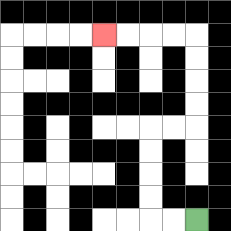{'start': '[8, 9]', 'end': '[4, 1]', 'path_directions': 'L,L,U,U,U,U,R,R,U,U,U,U,L,L,L,L', 'path_coordinates': '[[8, 9], [7, 9], [6, 9], [6, 8], [6, 7], [6, 6], [6, 5], [7, 5], [8, 5], [8, 4], [8, 3], [8, 2], [8, 1], [7, 1], [6, 1], [5, 1], [4, 1]]'}